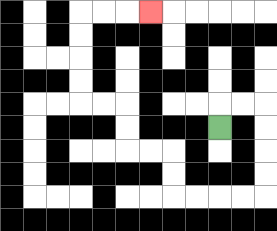{'start': '[9, 5]', 'end': '[6, 0]', 'path_directions': 'U,R,R,D,D,D,D,L,L,L,L,U,U,L,L,U,U,L,L,U,U,U,U,R,R,R', 'path_coordinates': '[[9, 5], [9, 4], [10, 4], [11, 4], [11, 5], [11, 6], [11, 7], [11, 8], [10, 8], [9, 8], [8, 8], [7, 8], [7, 7], [7, 6], [6, 6], [5, 6], [5, 5], [5, 4], [4, 4], [3, 4], [3, 3], [3, 2], [3, 1], [3, 0], [4, 0], [5, 0], [6, 0]]'}